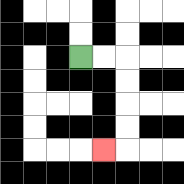{'start': '[3, 2]', 'end': '[4, 6]', 'path_directions': 'R,R,D,D,D,D,L', 'path_coordinates': '[[3, 2], [4, 2], [5, 2], [5, 3], [5, 4], [5, 5], [5, 6], [4, 6]]'}